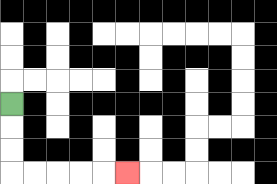{'start': '[0, 4]', 'end': '[5, 7]', 'path_directions': 'D,D,D,R,R,R,R,R', 'path_coordinates': '[[0, 4], [0, 5], [0, 6], [0, 7], [1, 7], [2, 7], [3, 7], [4, 7], [5, 7]]'}